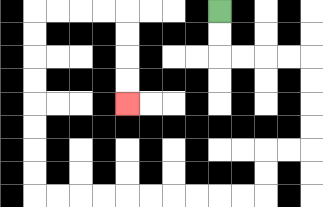{'start': '[9, 0]', 'end': '[5, 4]', 'path_directions': 'D,D,R,R,R,R,D,D,D,D,L,L,D,D,L,L,L,L,L,L,L,L,L,L,U,U,U,U,U,U,U,U,R,R,R,R,D,D,D,D', 'path_coordinates': '[[9, 0], [9, 1], [9, 2], [10, 2], [11, 2], [12, 2], [13, 2], [13, 3], [13, 4], [13, 5], [13, 6], [12, 6], [11, 6], [11, 7], [11, 8], [10, 8], [9, 8], [8, 8], [7, 8], [6, 8], [5, 8], [4, 8], [3, 8], [2, 8], [1, 8], [1, 7], [1, 6], [1, 5], [1, 4], [1, 3], [1, 2], [1, 1], [1, 0], [2, 0], [3, 0], [4, 0], [5, 0], [5, 1], [5, 2], [5, 3], [5, 4]]'}